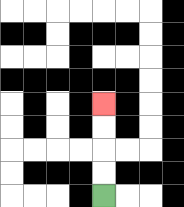{'start': '[4, 8]', 'end': '[4, 4]', 'path_directions': 'U,U,U,U', 'path_coordinates': '[[4, 8], [4, 7], [4, 6], [4, 5], [4, 4]]'}